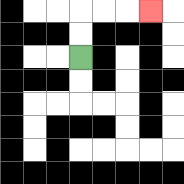{'start': '[3, 2]', 'end': '[6, 0]', 'path_directions': 'U,U,R,R,R', 'path_coordinates': '[[3, 2], [3, 1], [3, 0], [4, 0], [5, 0], [6, 0]]'}